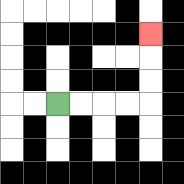{'start': '[2, 4]', 'end': '[6, 1]', 'path_directions': 'R,R,R,R,U,U,U', 'path_coordinates': '[[2, 4], [3, 4], [4, 4], [5, 4], [6, 4], [6, 3], [6, 2], [6, 1]]'}